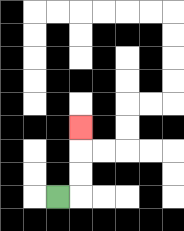{'start': '[2, 8]', 'end': '[3, 5]', 'path_directions': 'R,U,U,U', 'path_coordinates': '[[2, 8], [3, 8], [3, 7], [3, 6], [3, 5]]'}